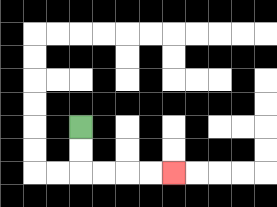{'start': '[3, 5]', 'end': '[7, 7]', 'path_directions': 'D,D,R,R,R,R', 'path_coordinates': '[[3, 5], [3, 6], [3, 7], [4, 7], [5, 7], [6, 7], [7, 7]]'}